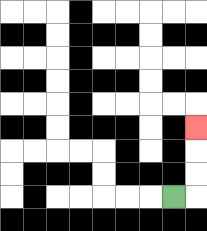{'start': '[7, 8]', 'end': '[8, 5]', 'path_directions': 'R,U,U,U', 'path_coordinates': '[[7, 8], [8, 8], [8, 7], [8, 6], [8, 5]]'}